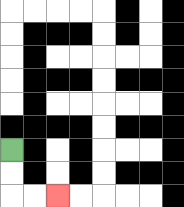{'start': '[0, 6]', 'end': '[2, 8]', 'path_directions': 'D,D,R,R', 'path_coordinates': '[[0, 6], [0, 7], [0, 8], [1, 8], [2, 8]]'}